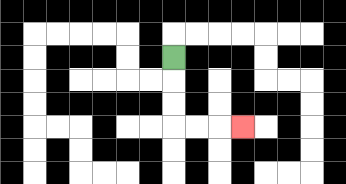{'start': '[7, 2]', 'end': '[10, 5]', 'path_directions': 'D,D,D,R,R,R', 'path_coordinates': '[[7, 2], [7, 3], [7, 4], [7, 5], [8, 5], [9, 5], [10, 5]]'}